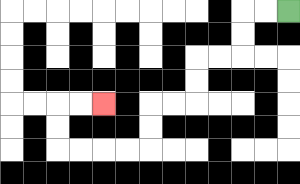{'start': '[12, 0]', 'end': '[4, 4]', 'path_directions': 'L,L,D,D,L,L,D,D,L,L,D,D,L,L,L,L,U,U,R,R', 'path_coordinates': '[[12, 0], [11, 0], [10, 0], [10, 1], [10, 2], [9, 2], [8, 2], [8, 3], [8, 4], [7, 4], [6, 4], [6, 5], [6, 6], [5, 6], [4, 6], [3, 6], [2, 6], [2, 5], [2, 4], [3, 4], [4, 4]]'}